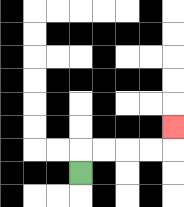{'start': '[3, 7]', 'end': '[7, 5]', 'path_directions': 'U,R,R,R,R,U', 'path_coordinates': '[[3, 7], [3, 6], [4, 6], [5, 6], [6, 6], [7, 6], [7, 5]]'}